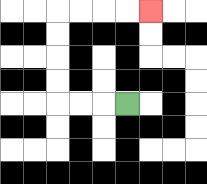{'start': '[5, 4]', 'end': '[6, 0]', 'path_directions': 'L,L,L,U,U,U,U,R,R,R,R', 'path_coordinates': '[[5, 4], [4, 4], [3, 4], [2, 4], [2, 3], [2, 2], [2, 1], [2, 0], [3, 0], [4, 0], [5, 0], [6, 0]]'}